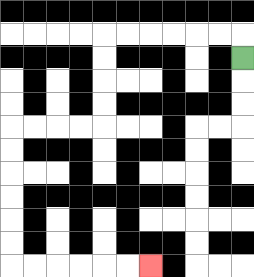{'start': '[10, 2]', 'end': '[6, 11]', 'path_directions': 'U,L,L,L,L,L,L,D,D,D,D,L,L,L,L,D,D,D,D,D,D,R,R,R,R,R,R', 'path_coordinates': '[[10, 2], [10, 1], [9, 1], [8, 1], [7, 1], [6, 1], [5, 1], [4, 1], [4, 2], [4, 3], [4, 4], [4, 5], [3, 5], [2, 5], [1, 5], [0, 5], [0, 6], [0, 7], [0, 8], [0, 9], [0, 10], [0, 11], [1, 11], [2, 11], [3, 11], [4, 11], [5, 11], [6, 11]]'}